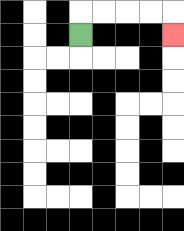{'start': '[3, 1]', 'end': '[7, 1]', 'path_directions': 'U,R,R,R,R,D', 'path_coordinates': '[[3, 1], [3, 0], [4, 0], [5, 0], [6, 0], [7, 0], [7, 1]]'}